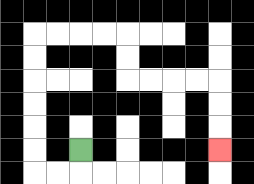{'start': '[3, 6]', 'end': '[9, 6]', 'path_directions': 'D,L,L,U,U,U,U,U,U,R,R,R,R,D,D,R,R,R,R,D,D,D', 'path_coordinates': '[[3, 6], [3, 7], [2, 7], [1, 7], [1, 6], [1, 5], [1, 4], [1, 3], [1, 2], [1, 1], [2, 1], [3, 1], [4, 1], [5, 1], [5, 2], [5, 3], [6, 3], [7, 3], [8, 3], [9, 3], [9, 4], [9, 5], [9, 6]]'}